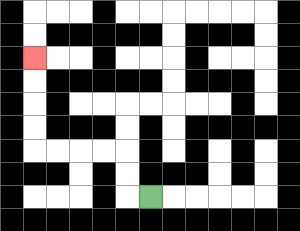{'start': '[6, 8]', 'end': '[1, 2]', 'path_directions': 'L,U,U,L,L,L,L,U,U,U,U', 'path_coordinates': '[[6, 8], [5, 8], [5, 7], [5, 6], [4, 6], [3, 6], [2, 6], [1, 6], [1, 5], [1, 4], [1, 3], [1, 2]]'}